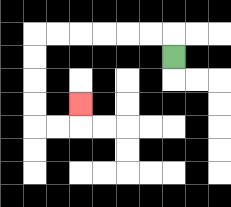{'start': '[7, 2]', 'end': '[3, 4]', 'path_directions': 'U,L,L,L,L,L,L,D,D,D,D,R,R,U', 'path_coordinates': '[[7, 2], [7, 1], [6, 1], [5, 1], [4, 1], [3, 1], [2, 1], [1, 1], [1, 2], [1, 3], [1, 4], [1, 5], [2, 5], [3, 5], [3, 4]]'}